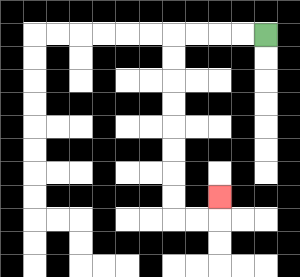{'start': '[11, 1]', 'end': '[9, 8]', 'path_directions': 'L,L,L,L,D,D,D,D,D,D,D,D,R,R,U', 'path_coordinates': '[[11, 1], [10, 1], [9, 1], [8, 1], [7, 1], [7, 2], [7, 3], [7, 4], [7, 5], [7, 6], [7, 7], [7, 8], [7, 9], [8, 9], [9, 9], [9, 8]]'}